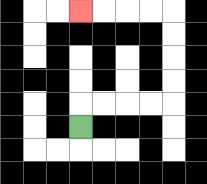{'start': '[3, 5]', 'end': '[3, 0]', 'path_directions': 'U,R,R,R,R,U,U,U,U,L,L,L,L', 'path_coordinates': '[[3, 5], [3, 4], [4, 4], [5, 4], [6, 4], [7, 4], [7, 3], [7, 2], [7, 1], [7, 0], [6, 0], [5, 0], [4, 0], [3, 0]]'}